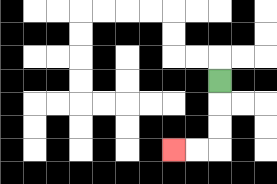{'start': '[9, 3]', 'end': '[7, 6]', 'path_directions': 'D,D,D,L,L', 'path_coordinates': '[[9, 3], [9, 4], [9, 5], [9, 6], [8, 6], [7, 6]]'}